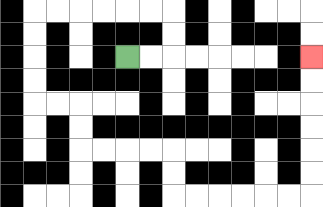{'start': '[5, 2]', 'end': '[13, 2]', 'path_directions': 'R,R,U,U,L,L,L,L,L,L,D,D,D,D,R,R,D,D,R,R,R,R,D,D,R,R,R,R,R,R,U,U,U,U,U,U', 'path_coordinates': '[[5, 2], [6, 2], [7, 2], [7, 1], [7, 0], [6, 0], [5, 0], [4, 0], [3, 0], [2, 0], [1, 0], [1, 1], [1, 2], [1, 3], [1, 4], [2, 4], [3, 4], [3, 5], [3, 6], [4, 6], [5, 6], [6, 6], [7, 6], [7, 7], [7, 8], [8, 8], [9, 8], [10, 8], [11, 8], [12, 8], [13, 8], [13, 7], [13, 6], [13, 5], [13, 4], [13, 3], [13, 2]]'}